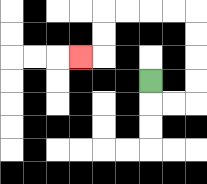{'start': '[6, 3]', 'end': '[3, 2]', 'path_directions': 'D,R,R,U,U,U,U,L,L,L,L,D,D,L', 'path_coordinates': '[[6, 3], [6, 4], [7, 4], [8, 4], [8, 3], [8, 2], [8, 1], [8, 0], [7, 0], [6, 0], [5, 0], [4, 0], [4, 1], [4, 2], [3, 2]]'}